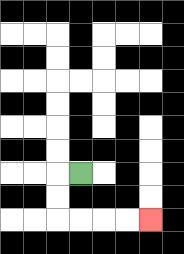{'start': '[3, 7]', 'end': '[6, 9]', 'path_directions': 'L,D,D,R,R,R,R', 'path_coordinates': '[[3, 7], [2, 7], [2, 8], [2, 9], [3, 9], [4, 9], [5, 9], [6, 9]]'}